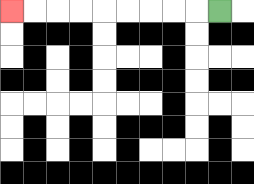{'start': '[9, 0]', 'end': '[0, 0]', 'path_directions': 'L,L,L,L,L,L,L,L,L', 'path_coordinates': '[[9, 0], [8, 0], [7, 0], [6, 0], [5, 0], [4, 0], [3, 0], [2, 0], [1, 0], [0, 0]]'}